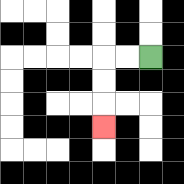{'start': '[6, 2]', 'end': '[4, 5]', 'path_directions': 'L,L,D,D,D', 'path_coordinates': '[[6, 2], [5, 2], [4, 2], [4, 3], [4, 4], [4, 5]]'}